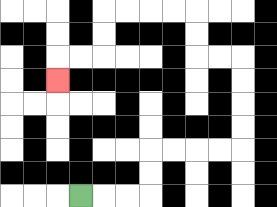{'start': '[3, 8]', 'end': '[2, 3]', 'path_directions': 'R,R,R,U,U,R,R,R,R,U,U,U,U,L,L,U,U,L,L,L,L,D,D,L,L,D', 'path_coordinates': '[[3, 8], [4, 8], [5, 8], [6, 8], [6, 7], [6, 6], [7, 6], [8, 6], [9, 6], [10, 6], [10, 5], [10, 4], [10, 3], [10, 2], [9, 2], [8, 2], [8, 1], [8, 0], [7, 0], [6, 0], [5, 0], [4, 0], [4, 1], [4, 2], [3, 2], [2, 2], [2, 3]]'}